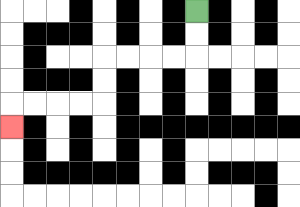{'start': '[8, 0]', 'end': '[0, 5]', 'path_directions': 'D,D,L,L,L,L,D,D,L,L,L,L,D', 'path_coordinates': '[[8, 0], [8, 1], [8, 2], [7, 2], [6, 2], [5, 2], [4, 2], [4, 3], [4, 4], [3, 4], [2, 4], [1, 4], [0, 4], [0, 5]]'}